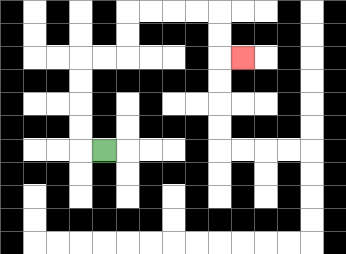{'start': '[4, 6]', 'end': '[10, 2]', 'path_directions': 'L,U,U,U,U,R,R,U,U,R,R,R,R,D,D,R', 'path_coordinates': '[[4, 6], [3, 6], [3, 5], [3, 4], [3, 3], [3, 2], [4, 2], [5, 2], [5, 1], [5, 0], [6, 0], [7, 0], [8, 0], [9, 0], [9, 1], [9, 2], [10, 2]]'}